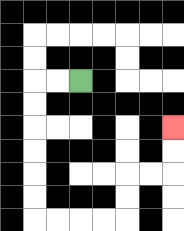{'start': '[3, 3]', 'end': '[7, 5]', 'path_directions': 'L,L,D,D,D,D,D,D,R,R,R,R,U,U,R,R,U,U', 'path_coordinates': '[[3, 3], [2, 3], [1, 3], [1, 4], [1, 5], [1, 6], [1, 7], [1, 8], [1, 9], [2, 9], [3, 9], [4, 9], [5, 9], [5, 8], [5, 7], [6, 7], [7, 7], [7, 6], [7, 5]]'}